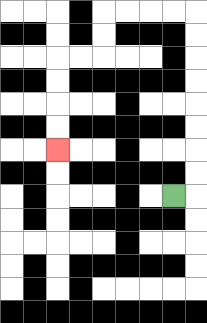{'start': '[7, 8]', 'end': '[2, 6]', 'path_directions': 'R,U,U,U,U,U,U,U,U,L,L,L,L,D,D,L,L,D,D,D,D', 'path_coordinates': '[[7, 8], [8, 8], [8, 7], [8, 6], [8, 5], [8, 4], [8, 3], [8, 2], [8, 1], [8, 0], [7, 0], [6, 0], [5, 0], [4, 0], [4, 1], [4, 2], [3, 2], [2, 2], [2, 3], [2, 4], [2, 5], [2, 6]]'}